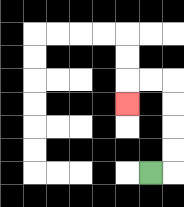{'start': '[6, 7]', 'end': '[5, 4]', 'path_directions': 'R,U,U,U,U,L,L,D', 'path_coordinates': '[[6, 7], [7, 7], [7, 6], [7, 5], [7, 4], [7, 3], [6, 3], [5, 3], [5, 4]]'}